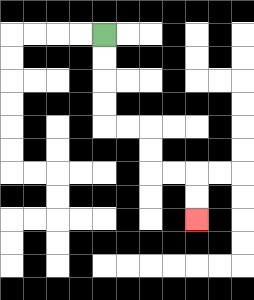{'start': '[4, 1]', 'end': '[8, 9]', 'path_directions': 'D,D,D,D,R,R,D,D,R,R,D,D', 'path_coordinates': '[[4, 1], [4, 2], [4, 3], [4, 4], [4, 5], [5, 5], [6, 5], [6, 6], [6, 7], [7, 7], [8, 7], [8, 8], [8, 9]]'}